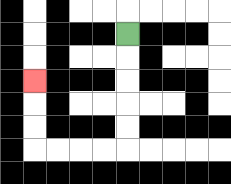{'start': '[5, 1]', 'end': '[1, 3]', 'path_directions': 'D,D,D,D,D,L,L,L,L,U,U,U', 'path_coordinates': '[[5, 1], [5, 2], [5, 3], [5, 4], [5, 5], [5, 6], [4, 6], [3, 6], [2, 6], [1, 6], [1, 5], [1, 4], [1, 3]]'}